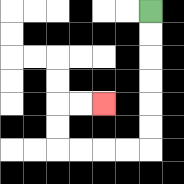{'start': '[6, 0]', 'end': '[4, 4]', 'path_directions': 'D,D,D,D,D,D,L,L,L,L,U,U,R,R', 'path_coordinates': '[[6, 0], [6, 1], [6, 2], [6, 3], [6, 4], [6, 5], [6, 6], [5, 6], [4, 6], [3, 6], [2, 6], [2, 5], [2, 4], [3, 4], [4, 4]]'}